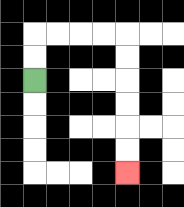{'start': '[1, 3]', 'end': '[5, 7]', 'path_directions': 'U,U,R,R,R,R,D,D,D,D,D,D', 'path_coordinates': '[[1, 3], [1, 2], [1, 1], [2, 1], [3, 1], [4, 1], [5, 1], [5, 2], [5, 3], [5, 4], [5, 5], [5, 6], [5, 7]]'}